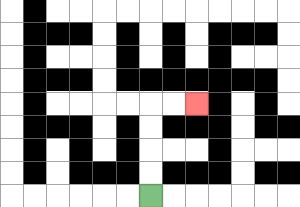{'start': '[6, 8]', 'end': '[8, 4]', 'path_directions': 'U,U,U,U,R,R', 'path_coordinates': '[[6, 8], [6, 7], [6, 6], [6, 5], [6, 4], [7, 4], [8, 4]]'}